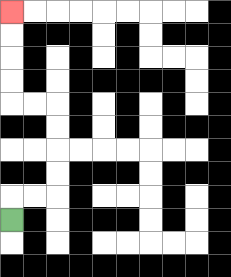{'start': '[0, 9]', 'end': '[0, 0]', 'path_directions': 'U,R,R,U,U,U,U,L,L,U,U,U,U', 'path_coordinates': '[[0, 9], [0, 8], [1, 8], [2, 8], [2, 7], [2, 6], [2, 5], [2, 4], [1, 4], [0, 4], [0, 3], [0, 2], [0, 1], [0, 0]]'}